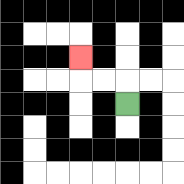{'start': '[5, 4]', 'end': '[3, 2]', 'path_directions': 'U,L,L,U', 'path_coordinates': '[[5, 4], [5, 3], [4, 3], [3, 3], [3, 2]]'}